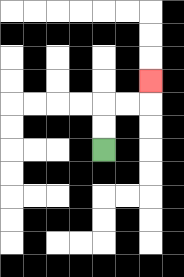{'start': '[4, 6]', 'end': '[6, 3]', 'path_directions': 'U,U,R,R,U', 'path_coordinates': '[[4, 6], [4, 5], [4, 4], [5, 4], [6, 4], [6, 3]]'}